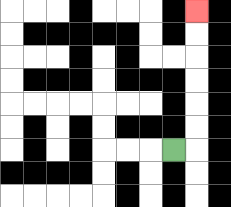{'start': '[7, 6]', 'end': '[8, 0]', 'path_directions': 'R,U,U,U,U,U,U', 'path_coordinates': '[[7, 6], [8, 6], [8, 5], [8, 4], [8, 3], [8, 2], [8, 1], [8, 0]]'}